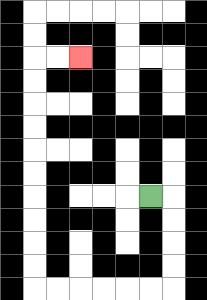{'start': '[6, 8]', 'end': '[3, 2]', 'path_directions': 'R,D,D,D,D,L,L,L,L,L,L,U,U,U,U,U,U,U,U,U,U,R,R', 'path_coordinates': '[[6, 8], [7, 8], [7, 9], [7, 10], [7, 11], [7, 12], [6, 12], [5, 12], [4, 12], [3, 12], [2, 12], [1, 12], [1, 11], [1, 10], [1, 9], [1, 8], [1, 7], [1, 6], [1, 5], [1, 4], [1, 3], [1, 2], [2, 2], [3, 2]]'}